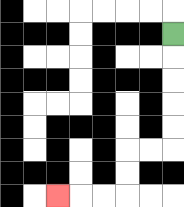{'start': '[7, 1]', 'end': '[2, 8]', 'path_directions': 'D,D,D,D,D,L,L,D,D,L,L,L', 'path_coordinates': '[[7, 1], [7, 2], [7, 3], [7, 4], [7, 5], [7, 6], [6, 6], [5, 6], [5, 7], [5, 8], [4, 8], [3, 8], [2, 8]]'}